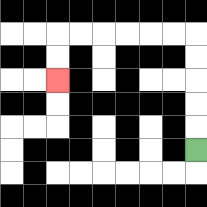{'start': '[8, 6]', 'end': '[2, 3]', 'path_directions': 'U,U,U,U,U,L,L,L,L,L,L,D,D', 'path_coordinates': '[[8, 6], [8, 5], [8, 4], [8, 3], [8, 2], [8, 1], [7, 1], [6, 1], [5, 1], [4, 1], [3, 1], [2, 1], [2, 2], [2, 3]]'}